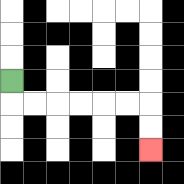{'start': '[0, 3]', 'end': '[6, 6]', 'path_directions': 'D,R,R,R,R,R,R,D,D', 'path_coordinates': '[[0, 3], [0, 4], [1, 4], [2, 4], [3, 4], [4, 4], [5, 4], [6, 4], [6, 5], [6, 6]]'}